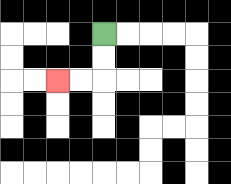{'start': '[4, 1]', 'end': '[2, 3]', 'path_directions': 'D,D,L,L', 'path_coordinates': '[[4, 1], [4, 2], [4, 3], [3, 3], [2, 3]]'}